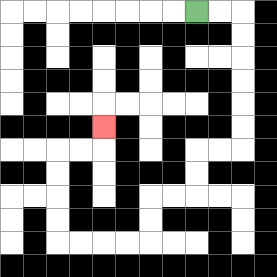{'start': '[8, 0]', 'end': '[4, 5]', 'path_directions': 'R,R,D,D,D,D,D,D,L,L,D,D,L,L,D,D,L,L,L,L,U,U,U,U,R,R,U', 'path_coordinates': '[[8, 0], [9, 0], [10, 0], [10, 1], [10, 2], [10, 3], [10, 4], [10, 5], [10, 6], [9, 6], [8, 6], [8, 7], [8, 8], [7, 8], [6, 8], [6, 9], [6, 10], [5, 10], [4, 10], [3, 10], [2, 10], [2, 9], [2, 8], [2, 7], [2, 6], [3, 6], [4, 6], [4, 5]]'}